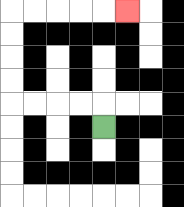{'start': '[4, 5]', 'end': '[5, 0]', 'path_directions': 'U,L,L,L,L,U,U,U,U,R,R,R,R,R', 'path_coordinates': '[[4, 5], [4, 4], [3, 4], [2, 4], [1, 4], [0, 4], [0, 3], [0, 2], [0, 1], [0, 0], [1, 0], [2, 0], [3, 0], [4, 0], [5, 0]]'}